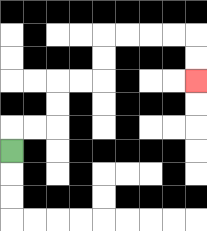{'start': '[0, 6]', 'end': '[8, 3]', 'path_directions': 'U,R,R,U,U,R,R,U,U,R,R,R,R,D,D', 'path_coordinates': '[[0, 6], [0, 5], [1, 5], [2, 5], [2, 4], [2, 3], [3, 3], [4, 3], [4, 2], [4, 1], [5, 1], [6, 1], [7, 1], [8, 1], [8, 2], [8, 3]]'}